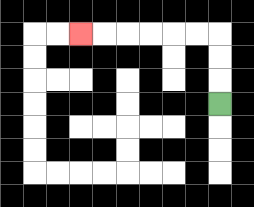{'start': '[9, 4]', 'end': '[3, 1]', 'path_directions': 'U,U,U,L,L,L,L,L,L', 'path_coordinates': '[[9, 4], [9, 3], [9, 2], [9, 1], [8, 1], [7, 1], [6, 1], [5, 1], [4, 1], [3, 1]]'}